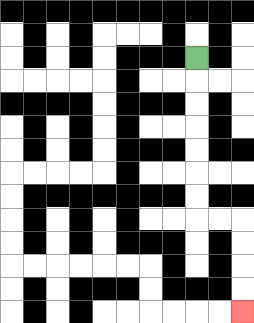{'start': '[8, 2]', 'end': '[10, 13]', 'path_directions': 'D,D,D,D,D,D,D,R,R,D,D,D,D', 'path_coordinates': '[[8, 2], [8, 3], [8, 4], [8, 5], [8, 6], [8, 7], [8, 8], [8, 9], [9, 9], [10, 9], [10, 10], [10, 11], [10, 12], [10, 13]]'}